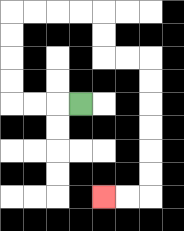{'start': '[3, 4]', 'end': '[4, 8]', 'path_directions': 'L,L,L,U,U,U,U,R,R,R,R,D,D,R,R,D,D,D,D,D,D,L,L', 'path_coordinates': '[[3, 4], [2, 4], [1, 4], [0, 4], [0, 3], [0, 2], [0, 1], [0, 0], [1, 0], [2, 0], [3, 0], [4, 0], [4, 1], [4, 2], [5, 2], [6, 2], [6, 3], [6, 4], [6, 5], [6, 6], [6, 7], [6, 8], [5, 8], [4, 8]]'}